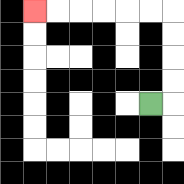{'start': '[6, 4]', 'end': '[1, 0]', 'path_directions': 'R,U,U,U,U,L,L,L,L,L,L', 'path_coordinates': '[[6, 4], [7, 4], [7, 3], [7, 2], [7, 1], [7, 0], [6, 0], [5, 0], [4, 0], [3, 0], [2, 0], [1, 0]]'}